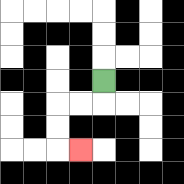{'start': '[4, 3]', 'end': '[3, 6]', 'path_directions': 'D,L,L,D,D,R', 'path_coordinates': '[[4, 3], [4, 4], [3, 4], [2, 4], [2, 5], [2, 6], [3, 6]]'}